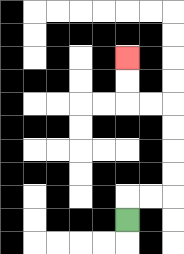{'start': '[5, 9]', 'end': '[5, 2]', 'path_directions': 'U,R,R,U,U,U,U,L,L,U,U', 'path_coordinates': '[[5, 9], [5, 8], [6, 8], [7, 8], [7, 7], [7, 6], [7, 5], [7, 4], [6, 4], [5, 4], [5, 3], [5, 2]]'}